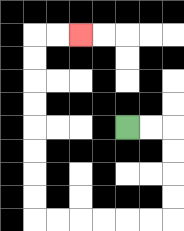{'start': '[5, 5]', 'end': '[3, 1]', 'path_directions': 'R,R,D,D,D,D,L,L,L,L,L,L,U,U,U,U,U,U,U,U,R,R', 'path_coordinates': '[[5, 5], [6, 5], [7, 5], [7, 6], [7, 7], [7, 8], [7, 9], [6, 9], [5, 9], [4, 9], [3, 9], [2, 9], [1, 9], [1, 8], [1, 7], [1, 6], [1, 5], [1, 4], [1, 3], [1, 2], [1, 1], [2, 1], [3, 1]]'}